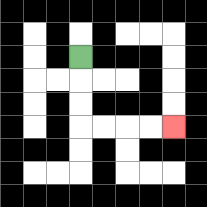{'start': '[3, 2]', 'end': '[7, 5]', 'path_directions': 'D,D,D,R,R,R,R', 'path_coordinates': '[[3, 2], [3, 3], [3, 4], [3, 5], [4, 5], [5, 5], [6, 5], [7, 5]]'}